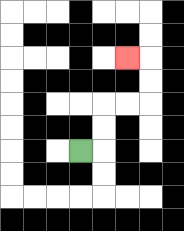{'start': '[3, 6]', 'end': '[5, 2]', 'path_directions': 'R,U,U,R,R,U,U,L', 'path_coordinates': '[[3, 6], [4, 6], [4, 5], [4, 4], [5, 4], [6, 4], [6, 3], [6, 2], [5, 2]]'}